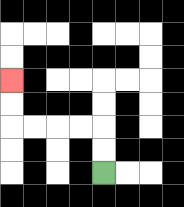{'start': '[4, 7]', 'end': '[0, 3]', 'path_directions': 'U,U,L,L,L,L,U,U', 'path_coordinates': '[[4, 7], [4, 6], [4, 5], [3, 5], [2, 5], [1, 5], [0, 5], [0, 4], [0, 3]]'}